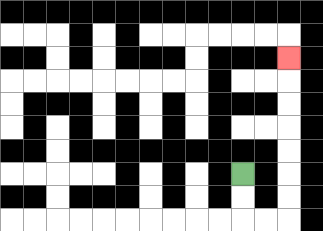{'start': '[10, 7]', 'end': '[12, 2]', 'path_directions': 'D,D,R,R,U,U,U,U,U,U,U', 'path_coordinates': '[[10, 7], [10, 8], [10, 9], [11, 9], [12, 9], [12, 8], [12, 7], [12, 6], [12, 5], [12, 4], [12, 3], [12, 2]]'}